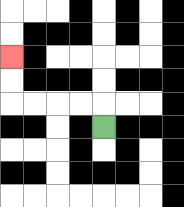{'start': '[4, 5]', 'end': '[0, 2]', 'path_directions': 'U,L,L,L,L,U,U', 'path_coordinates': '[[4, 5], [4, 4], [3, 4], [2, 4], [1, 4], [0, 4], [0, 3], [0, 2]]'}